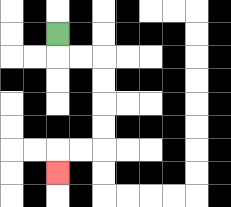{'start': '[2, 1]', 'end': '[2, 7]', 'path_directions': 'D,R,R,D,D,D,D,L,L,D', 'path_coordinates': '[[2, 1], [2, 2], [3, 2], [4, 2], [4, 3], [4, 4], [4, 5], [4, 6], [3, 6], [2, 6], [2, 7]]'}